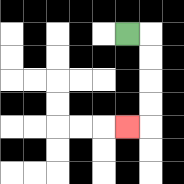{'start': '[5, 1]', 'end': '[5, 5]', 'path_directions': 'R,D,D,D,D,L', 'path_coordinates': '[[5, 1], [6, 1], [6, 2], [6, 3], [6, 4], [6, 5], [5, 5]]'}